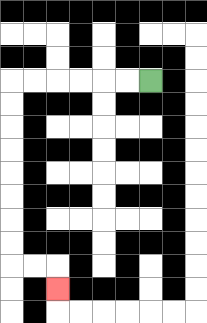{'start': '[6, 3]', 'end': '[2, 12]', 'path_directions': 'L,L,L,L,L,L,D,D,D,D,D,D,D,D,R,R,D', 'path_coordinates': '[[6, 3], [5, 3], [4, 3], [3, 3], [2, 3], [1, 3], [0, 3], [0, 4], [0, 5], [0, 6], [0, 7], [0, 8], [0, 9], [0, 10], [0, 11], [1, 11], [2, 11], [2, 12]]'}